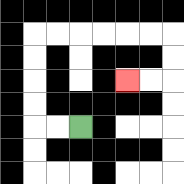{'start': '[3, 5]', 'end': '[5, 3]', 'path_directions': 'L,L,U,U,U,U,R,R,R,R,R,R,D,D,L,L', 'path_coordinates': '[[3, 5], [2, 5], [1, 5], [1, 4], [1, 3], [1, 2], [1, 1], [2, 1], [3, 1], [4, 1], [5, 1], [6, 1], [7, 1], [7, 2], [7, 3], [6, 3], [5, 3]]'}